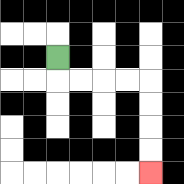{'start': '[2, 2]', 'end': '[6, 7]', 'path_directions': 'D,R,R,R,R,D,D,D,D', 'path_coordinates': '[[2, 2], [2, 3], [3, 3], [4, 3], [5, 3], [6, 3], [6, 4], [6, 5], [6, 6], [6, 7]]'}